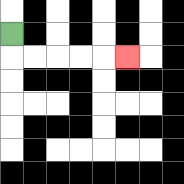{'start': '[0, 1]', 'end': '[5, 2]', 'path_directions': 'D,R,R,R,R,R', 'path_coordinates': '[[0, 1], [0, 2], [1, 2], [2, 2], [3, 2], [4, 2], [5, 2]]'}